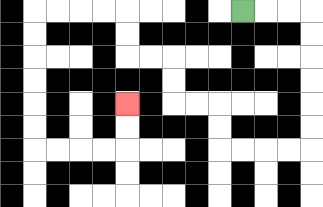{'start': '[10, 0]', 'end': '[5, 4]', 'path_directions': 'R,R,R,D,D,D,D,D,D,L,L,L,L,U,U,L,L,U,U,L,L,U,U,L,L,L,L,D,D,D,D,D,D,R,R,R,R,U,U', 'path_coordinates': '[[10, 0], [11, 0], [12, 0], [13, 0], [13, 1], [13, 2], [13, 3], [13, 4], [13, 5], [13, 6], [12, 6], [11, 6], [10, 6], [9, 6], [9, 5], [9, 4], [8, 4], [7, 4], [7, 3], [7, 2], [6, 2], [5, 2], [5, 1], [5, 0], [4, 0], [3, 0], [2, 0], [1, 0], [1, 1], [1, 2], [1, 3], [1, 4], [1, 5], [1, 6], [2, 6], [3, 6], [4, 6], [5, 6], [5, 5], [5, 4]]'}